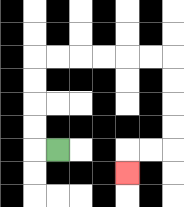{'start': '[2, 6]', 'end': '[5, 7]', 'path_directions': 'L,U,U,U,U,R,R,R,R,R,R,D,D,D,D,L,L,D', 'path_coordinates': '[[2, 6], [1, 6], [1, 5], [1, 4], [1, 3], [1, 2], [2, 2], [3, 2], [4, 2], [5, 2], [6, 2], [7, 2], [7, 3], [7, 4], [7, 5], [7, 6], [6, 6], [5, 6], [5, 7]]'}